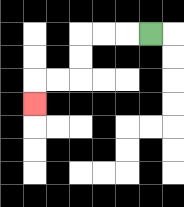{'start': '[6, 1]', 'end': '[1, 4]', 'path_directions': 'L,L,L,D,D,L,L,D', 'path_coordinates': '[[6, 1], [5, 1], [4, 1], [3, 1], [3, 2], [3, 3], [2, 3], [1, 3], [1, 4]]'}